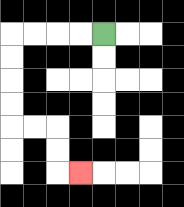{'start': '[4, 1]', 'end': '[3, 7]', 'path_directions': 'L,L,L,L,D,D,D,D,R,R,D,D,R', 'path_coordinates': '[[4, 1], [3, 1], [2, 1], [1, 1], [0, 1], [0, 2], [0, 3], [0, 4], [0, 5], [1, 5], [2, 5], [2, 6], [2, 7], [3, 7]]'}